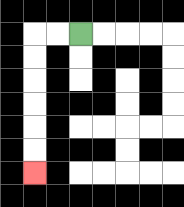{'start': '[3, 1]', 'end': '[1, 7]', 'path_directions': 'L,L,D,D,D,D,D,D', 'path_coordinates': '[[3, 1], [2, 1], [1, 1], [1, 2], [1, 3], [1, 4], [1, 5], [1, 6], [1, 7]]'}